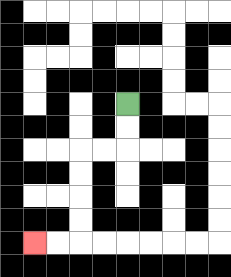{'start': '[5, 4]', 'end': '[1, 10]', 'path_directions': 'D,D,L,L,D,D,D,D,L,L', 'path_coordinates': '[[5, 4], [5, 5], [5, 6], [4, 6], [3, 6], [3, 7], [3, 8], [3, 9], [3, 10], [2, 10], [1, 10]]'}